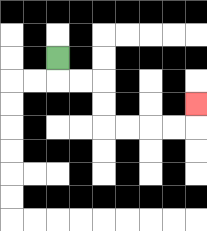{'start': '[2, 2]', 'end': '[8, 4]', 'path_directions': 'D,R,R,D,D,R,R,R,R,U', 'path_coordinates': '[[2, 2], [2, 3], [3, 3], [4, 3], [4, 4], [4, 5], [5, 5], [6, 5], [7, 5], [8, 5], [8, 4]]'}